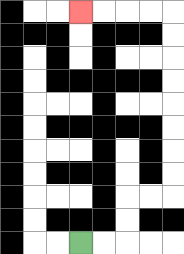{'start': '[3, 10]', 'end': '[3, 0]', 'path_directions': 'R,R,U,U,R,R,U,U,U,U,U,U,U,U,L,L,L,L', 'path_coordinates': '[[3, 10], [4, 10], [5, 10], [5, 9], [5, 8], [6, 8], [7, 8], [7, 7], [7, 6], [7, 5], [7, 4], [7, 3], [7, 2], [7, 1], [7, 0], [6, 0], [5, 0], [4, 0], [3, 0]]'}